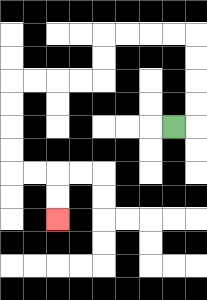{'start': '[7, 5]', 'end': '[2, 9]', 'path_directions': 'R,U,U,U,U,L,L,L,L,D,D,L,L,L,L,D,D,D,D,R,R,D,D', 'path_coordinates': '[[7, 5], [8, 5], [8, 4], [8, 3], [8, 2], [8, 1], [7, 1], [6, 1], [5, 1], [4, 1], [4, 2], [4, 3], [3, 3], [2, 3], [1, 3], [0, 3], [0, 4], [0, 5], [0, 6], [0, 7], [1, 7], [2, 7], [2, 8], [2, 9]]'}